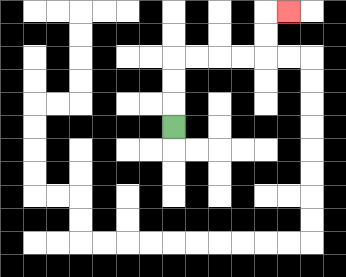{'start': '[7, 5]', 'end': '[12, 0]', 'path_directions': 'U,U,U,R,R,R,R,U,U,R', 'path_coordinates': '[[7, 5], [7, 4], [7, 3], [7, 2], [8, 2], [9, 2], [10, 2], [11, 2], [11, 1], [11, 0], [12, 0]]'}